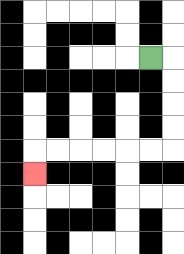{'start': '[6, 2]', 'end': '[1, 7]', 'path_directions': 'R,D,D,D,D,L,L,L,L,L,L,D', 'path_coordinates': '[[6, 2], [7, 2], [7, 3], [7, 4], [7, 5], [7, 6], [6, 6], [5, 6], [4, 6], [3, 6], [2, 6], [1, 6], [1, 7]]'}